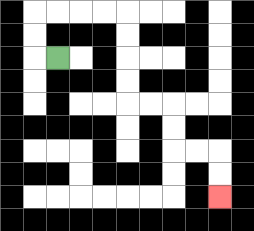{'start': '[2, 2]', 'end': '[9, 8]', 'path_directions': 'L,U,U,R,R,R,R,D,D,D,D,R,R,D,D,R,R,D,D', 'path_coordinates': '[[2, 2], [1, 2], [1, 1], [1, 0], [2, 0], [3, 0], [4, 0], [5, 0], [5, 1], [5, 2], [5, 3], [5, 4], [6, 4], [7, 4], [7, 5], [7, 6], [8, 6], [9, 6], [9, 7], [9, 8]]'}